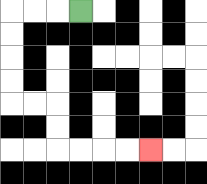{'start': '[3, 0]', 'end': '[6, 6]', 'path_directions': 'L,L,L,D,D,D,D,R,R,D,D,R,R,R,R', 'path_coordinates': '[[3, 0], [2, 0], [1, 0], [0, 0], [0, 1], [0, 2], [0, 3], [0, 4], [1, 4], [2, 4], [2, 5], [2, 6], [3, 6], [4, 6], [5, 6], [6, 6]]'}